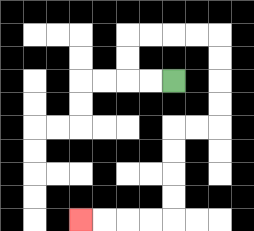{'start': '[7, 3]', 'end': '[3, 9]', 'path_directions': 'L,L,U,U,R,R,R,R,D,D,D,D,L,L,D,D,D,D,L,L,L,L', 'path_coordinates': '[[7, 3], [6, 3], [5, 3], [5, 2], [5, 1], [6, 1], [7, 1], [8, 1], [9, 1], [9, 2], [9, 3], [9, 4], [9, 5], [8, 5], [7, 5], [7, 6], [7, 7], [7, 8], [7, 9], [6, 9], [5, 9], [4, 9], [3, 9]]'}